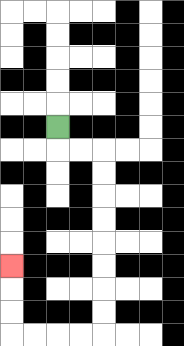{'start': '[2, 5]', 'end': '[0, 11]', 'path_directions': 'D,R,R,D,D,D,D,D,D,D,D,L,L,L,L,U,U,U', 'path_coordinates': '[[2, 5], [2, 6], [3, 6], [4, 6], [4, 7], [4, 8], [4, 9], [4, 10], [4, 11], [4, 12], [4, 13], [4, 14], [3, 14], [2, 14], [1, 14], [0, 14], [0, 13], [0, 12], [0, 11]]'}